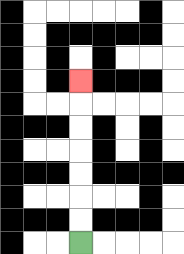{'start': '[3, 10]', 'end': '[3, 3]', 'path_directions': 'U,U,U,U,U,U,U', 'path_coordinates': '[[3, 10], [3, 9], [3, 8], [3, 7], [3, 6], [3, 5], [3, 4], [3, 3]]'}